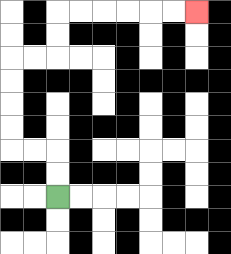{'start': '[2, 8]', 'end': '[8, 0]', 'path_directions': 'U,U,L,L,U,U,U,U,R,R,U,U,R,R,R,R,R,R', 'path_coordinates': '[[2, 8], [2, 7], [2, 6], [1, 6], [0, 6], [0, 5], [0, 4], [0, 3], [0, 2], [1, 2], [2, 2], [2, 1], [2, 0], [3, 0], [4, 0], [5, 0], [6, 0], [7, 0], [8, 0]]'}